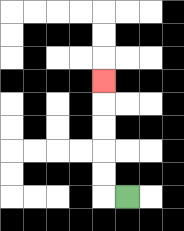{'start': '[5, 8]', 'end': '[4, 3]', 'path_directions': 'L,U,U,U,U,U', 'path_coordinates': '[[5, 8], [4, 8], [4, 7], [4, 6], [4, 5], [4, 4], [4, 3]]'}